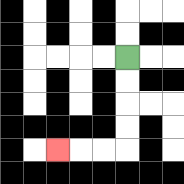{'start': '[5, 2]', 'end': '[2, 6]', 'path_directions': 'D,D,D,D,L,L,L', 'path_coordinates': '[[5, 2], [5, 3], [5, 4], [5, 5], [5, 6], [4, 6], [3, 6], [2, 6]]'}